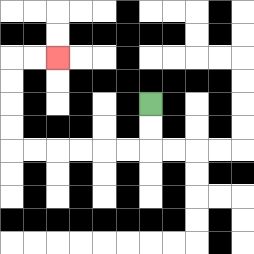{'start': '[6, 4]', 'end': '[2, 2]', 'path_directions': 'D,D,L,L,L,L,L,L,U,U,U,U,R,R', 'path_coordinates': '[[6, 4], [6, 5], [6, 6], [5, 6], [4, 6], [3, 6], [2, 6], [1, 6], [0, 6], [0, 5], [0, 4], [0, 3], [0, 2], [1, 2], [2, 2]]'}